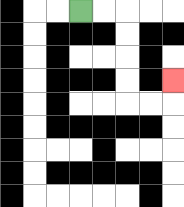{'start': '[3, 0]', 'end': '[7, 3]', 'path_directions': 'R,R,D,D,D,D,R,R,U', 'path_coordinates': '[[3, 0], [4, 0], [5, 0], [5, 1], [5, 2], [5, 3], [5, 4], [6, 4], [7, 4], [7, 3]]'}